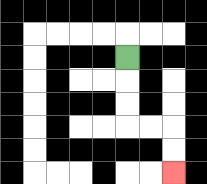{'start': '[5, 2]', 'end': '[7, 7]', 'path_directions': 'D,D,D,R,R,D,D', 'path_coordinates': '[[5, 2], [5, 3], [5, 4], [5, 5], [6, 5], [7, 5], [7, 6], [7, 7]]'}